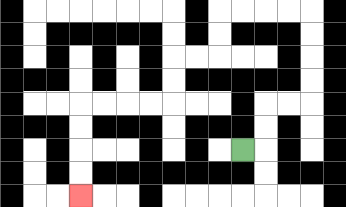{'start': '[10, 6]', 'end': '[3, 8]', 'path_directions': 'R,U,U,R,R,U,U,U,U,L,L,L,L,D,D,L,L,D,D,L,L,L,L,D,D,D,D', 'path_coordinates': '[[10, 6], [11, 6], [11, 5], [11, 4], [12, 4], [13, 4], [13, 3], [13, 2], [13, 1], [13, 0], [12, 0], [11, 0], [10, 0], [9, 0], [9, 1], [9, 2], [8, 2], [7, 2], [7, 3], [7, 4], [6, 4], [5, 4], [4, 4], [3, 4], [3, 5], [3, 6], [3, 7], [3, 8]]'}